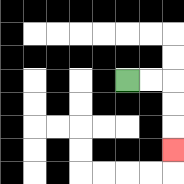{'start': '[5, 3]', 'end': '[7, 6]', 'path_directions': 'R,R,D,D,D', 'path_coordinates': '[[5, 3], [6, 3], [7, 3], [7, 4], [7, 5], [7, 6]]'}